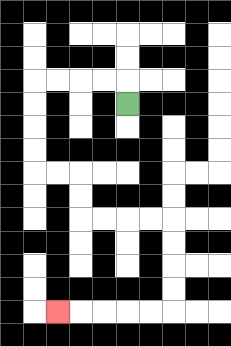{'start': '[5, 4]', 'end': '[2, 13]', 'path_directions': 'U,L,L,L,L,D,D,D,D,R,R,D,D,R,R,R,R,D,D,D,D,L,L,L,L,L', 'path_coordinates': '[[5, 4], [5, 3], [4, 3], [3, 3], [2, 3], [1, 3], [1, 4], [1, 5], [1, 6], [1, 7], [2, 7], [3, 7], [3, 8], [3, 9], [4, 9], [5, 9], [6, 9], [7, 9], [7, 10], [7, 11], [7, 12], [7, 13], [6, 13], [5, 13], [4, 13], [3, 13], [2, 13]]'}